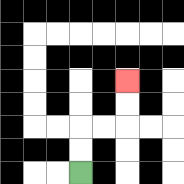{'start': '[3, 7]', 'end': '[5, 3]', 'path_directions': 'U,U,R,R,U,U', 'path_coordinates': '[[3, 7], [3, 6], [3, 5], [4, 5], [5, 5], [5, 4], [5, 3]]'}